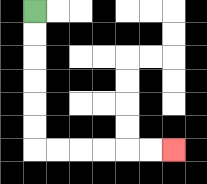{'start': '[1, 0]', 'end': '[7, 6]', 'path_directions': 'D,D,D,D,D,D,R,R,R,R,R,R', 'path_coordinates': '[[1, 0], [1, 1], [1, 2], [1, 3], [1, 4], [1, 5], [1, 6], [2, 6], [3, 6], [4, 6], [5, 6], [6, 6], [7, 6]]'}